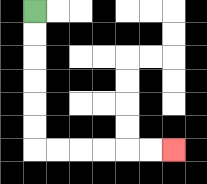{'start': '[1, 0]', 'end': '[7, 6]', 'path_directions': 'D,D,D,D,D,D,R,R,R,R,R,R', 'path_coordinates': '[[1, 0], [1, 1], [1, 2], [1, 3], [1, 4], [1, 5], [1, 6], [2, 6], [3, 6], [4, 6], [5, 6], [6, 6], [7, 6]]'}